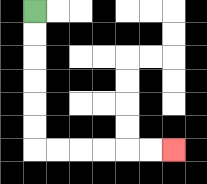{'start': '[1, 0]', 'end': '[7, 6]', 'path_directions': 'D,D,D,D,D,D,R,R,R,R,R,R', 'path_coordinates': '[[1, 0], [1, 1], [1, 2], [1, 3], [1, 4], [1, 5], [1, 6], [2, 6], [3, 6], [4, 6], [5, 6], [6, 6], [7, 6]]'}